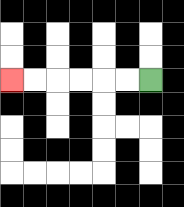{'start': '[6, 3]', 'end': '[0, 3]', 'path_directions': 'L,L,L,L,L,L', 'path_coordinates': '[[6, 3], [5, 3], [4, 3], [3, 3], [2, 3], [1, 3], [0, 3]]'}